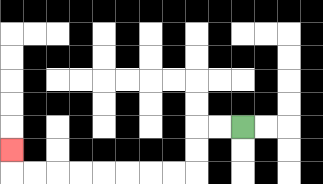{'start': '[10, 5]', 'end': '[0, 6]', 'path_directions': 'L,L,D,D,L,L,L,L,L,L,L,L,U', 'path_coordinates': '[[10, 5], [9, 5], [8, 5], [8, 6], [8, 7], [7, 7], [6, 7], [5, 7], [4, 7], [3, 7], [2, 7], [1, 7], [0, 7], [0, 6]]'}